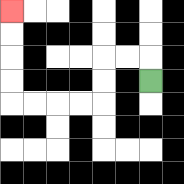{'start': '[6, 3]', 'end': '[0, 0]', 'path_directions': 'U,L,L,D,D,L,L,L,L,U,U,U,U', 'path_coordinates': '[[6, 3], [6, 2], [5, 2], [4, 2], [4, 3], [4, 4], [3, 4], [2, 4], [1, 4], [0, 4], [0, 3], [0, 2], [0, 1], [0, 0]]'}